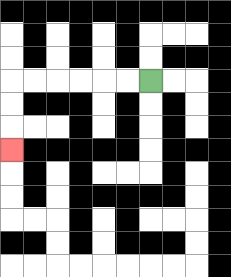{'start': '[6, 3]', 'end': '[0, 6]', 'path_directions': 'L,L,L,L,L,L,D,D,D', 'path_coordinates': '[[6, 3], [5, 3], [4, 3], [3, 3], [2, 3], [1, 3], [0, 3], [0, 4], [0, 5], [0, 6]]'}